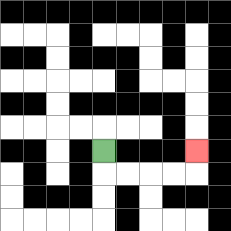{'start': '[4, 6]', 'end': '[8, 6]', 'path_directions': 'D,R,R,R,R,U', 'path_coordinates': '[[4, 6], [4, 7], [5, 7], [6, 7], [7, 7], [8, 7], [8, 6]]'}